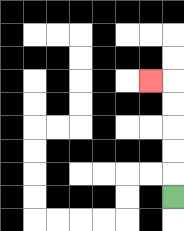{'start': '[7, 8]', 'end': '[6, 3]', 'path_directions': 'U,U,U,U,U,L', 'path_coordinates': '[[7, 8], [7, 7], [7, 6], [7, 5], [7, 4], [7, 3], [6, 3]]'}